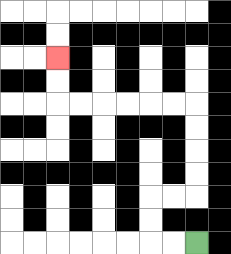{'start': '[8, 10]', 'end': '[2, 2]', 'path_directions': 'L,L,U,U,R,R,U,U,U,U,L,L,L,L,L,L,U,U', 'path_coordinates': '[[8, 10], [7, 10], [6, 10], [6, 9], [6, 8], [7, 8], [8, 8], [8, 7], [8, 6], [8, 5], [8, 4], [7, 4], [6, 4], [5, 4], [4, 4], [3, 4], [2, 4], [2, 3], [2, 2]]'}